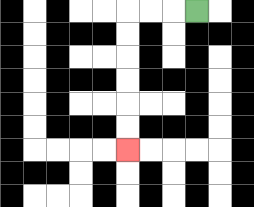{'start': '[8, 0]', 'end': '[5, 6]', 'path_directions': 'L,L,L,D,D,D,D,D,D', 'path_coordinates': '[[8, 0], [7, 0], [6, 0], [5, 0], [5, 1], [5, 2], [5, 3], [5, 4], [5, 5], [5, 6]]'}